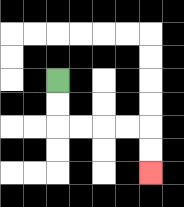{'start': '[2, 3]', 'end': '[6, 7]', 'path_directions': 'D,D,R,R,R,R,D,D', 'path_coordinates': '[[2, 3], [2, 4], [2, 5], [3, 5], [4, 5], [5, 5], [6, 5], [6, 6], [6, 7]]'}